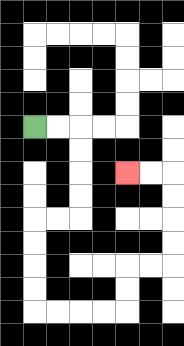{'start': '[1, 5]', 'end': '[5, 7]', 'path_directions': 'R,R,D,D,D,D,L,L,D,D,D,D,R,R,R,R,U,U,R,R,U,U,U,U,L,L', 'path_coordinates': '[[1, 5], [2, 5], [3, 5], [3, 6], [3, 7], [3, 8], [3, 9], [2, 9], [1, 9], [1, 10], [1, 11], [1, 12], [1, 13], [2, 13], [3, 13], [4, 13], [5, 13], [5, 12], [5, 11], [6, 11], [7, 11], [7, 10], [7, 9], [7, 8], [7, 7], [6, 7], [5, 7]]'}